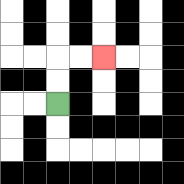{'start': '[2, 4]', 'end': '[4, 2]', 'path_directions': 'U,U,R,R', 'path_coordinates': '[[2, 4], [2, 3], [2, 2], [3, 2], [4, 2]]'}